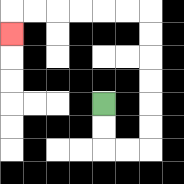{'start': '[4, 4]', 'end': '[0, 1]', 'path_directions': 'D,D,R,R,U,U,U,U,U,U,L,L,L,L,L,L,D', 'path_coordinates': '[[4, 4], [4, 5], [4, 6], [5, 6], [6, 6], [6, 5], [6, 4], [6, 3], [6, 2], [6, 1], [6, 0], [5, 0], [4, 0], [3, 0], [2, 0], [1, 0], [0, 0], [0, 1]]'}